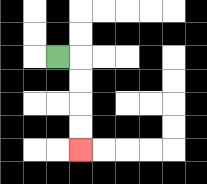{'start': '[2, 2]', 'end': '[3, 6]', 'path_directions': 'R,D,D,D,D', 'path_coordinates': '[[2, 2], [3, 2], [3, 3], [3, 4], [3, 5], [3, 6]]'}